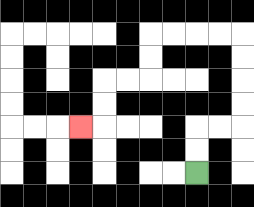{'start': '[8, 7]', 'end': '[3, 5]', 'path_directions': 'U,U,R,R,U,U,U,U,L,L,L,L,D,D,L,L,D,D,L', 'path_coordinates': '[[8, 7], [8, 6], [8, 5], [9, 5], [10, 5], [10, 4], [10, 3], [10, 2], [10, 1], [9, 1], [8, 1], [7, 1], [6, 1], [6, 2], [6, 3], [5, 3], [4, 3], [4, 4], [4, 5], [3, 5]]'}